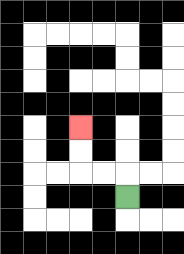{'start': '[5, 8]', 'end': '[3, 5]', 'path_directions': 'U,L,L,U,U', 'path_coordinates': '[[5, 8], [5, 7], [4, 7], [3, 7], [3, 6], [3, 5]]'}